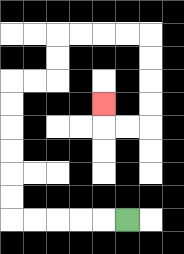{'start': '[5, 9]', 'end': '[4, 4]', 'path_directions': 'L,L,L,L,L,U,U,U,U,U,U,R,R,U,U,R,R,R,R,D,D,D,D,L,L,U', 'path_coordinates': '[[5, 9], [4, 9], [3, 9], [2, 9], [1, 9], [0, 9], [0, 8], [0, 7], [0, 6], [0, 5], [0, 4], [0, 3], [1, 3], [2, 3], [2, 2], [2, 1], [3, 1], [4, 1], [5, 1], [6, 1], [6, 2], [6, 3], [6, 4], [6, 5], [5, 5], [4, 5], [4, 4]]'}